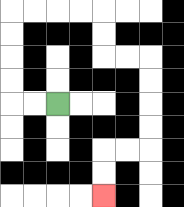{'start': '[2, 4]', 'end': '[4, 8]', 'path_directions': 'L,L,U,U,U,U,R,R,R,R,D,D,R,R,D,D,D,D,L,L,D,D', 'path_coordinates': '[[2, 4], [1, 4], [0, 4], [0, 3], [0, 2], [0, 1], [0, 0], [1, 0], [2, 0], [3, 0], [4, 0], [4, 1], [4, 2], [5, 2], [6, 2], [6, 3], [6, 4], [6, 5], [6, 6], [5, 6], [4, 6], [4, 7], [4, 8]]'}